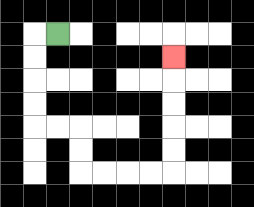{'start': '[2, 1]', 'end': '[7, 2]', 'path_directions': 'L,D,D,D,D,R,R,D,D,R,R,R,R,U,U,U,U,U', 'path_coordinates': '[[2, 1], [1, 1], [1, 2], [1, 3], [1, 4], [1, 5], [2, 5], [3, 5], [3, 6], [3, 7], [4, 7], [5, 7], [6, 7], [7, 7], [7, 6], [7, 5], [7, 4], [7, 3], [7, 2]]'}